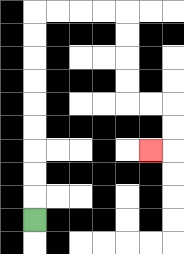{'start': '[1, 9]', 'end': '[6, 6]', 'path_directions': 'U,U,U,U,U,U,U,U,U,R,R,R,R,D,D,D,D,R,R,D,D,L', 'path_coordinates': '[[1, 9], [1, 8], [1, 7], [1, 6], [1, 5], [1, 4], [1, 3], [1, 2], [1, 1], [1, 0], [2, 0], [3, 0], [4, 0], [5, 0], [5, 1], [5, 2], [5, 3], [5, 4], [6, 4], [7, 4], [7, 5], [7, 6], [6, 6]]'}